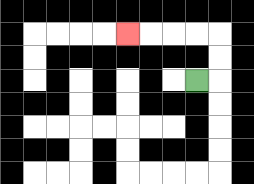{'start': '[8, 3]', 'end': '[5, 1]', 'path_directions': 'R,U,U,L,L,L,L', 'path_coordinates': '[[8, 3], [9, 3], [9, 2], [9, 1], [8, 1], [7, 1], [6, 1], [5, 1]]'}